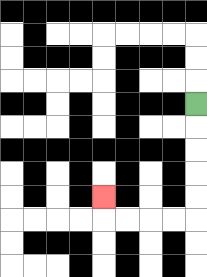{'start': '[8, 4]', 'end': '[4, 8]', 'path_directions': 'D,D,D,D,D,L,L,L,L,U', 'path_coordinates': '[[8, 4], [8, 5], [8, 6], [8, 7], [8, 8], [8, 9], [7, 9], [6, 9], [5, 9], [4, 9], [4, 8]]'}